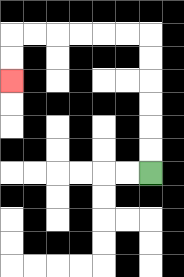{'start': '[6, 7]', 'end': '[0, 3]', 'path_directions': 'U,U,U,U,U,U,L,L,L,L,L,L,D,D', 'path_coordinates': '[[6, 7], [6, 6], [6, 5], [6, 4], [6, 3], [6, 2], [6, 1], [5, 1], [4, 1], [3, 1], [2, 1], [1, 1], [0, 1], [0, 2], [0, 3]]'}